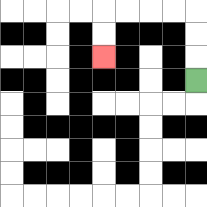{'start': '[8, 3]', 'end': '[4, 2]', 'path_directions': 'U,U,U,L,L,L,L,D,D', 'path_coordinates': '[[8, 3], [8, 2], [8, 1], [8, 0], [7, 0], [6, 0], [5, 0], [4, 0], [4, 1], [4, 2]]'}